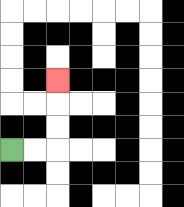{'start': '[0, 6]', 'end': '[2, 3]', 'path_directions': 'R,R,U,U,U', 'path_coordinates': '[[0, 6], [1, 6], [2, 6], [2, 5], [2, 4], [2, 3]]'}